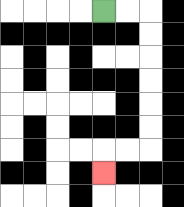{'start': '[4, 0]', 'end': '[4, 7]', 'path_directions': 'R,R,D,D,D,D,D,D,L,L,D', 'path_coordinates': '[[4, 0], [5, 0], [6, 0], [6, 1], [6, 2], [6, 3], [6, 4], [6, 5], [6, 6], [5, 6], [4, 6], [4, 7]]'}